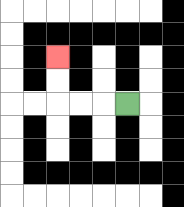{'start': '[5, 4]', 'end': '[2, 2]', 'path_directions': 'L,L,L,U,U', 'path_coordinates': '[[5, 4], [4, 4], [3, 4], [2, 4], [2, 3], [2, 2]]'}